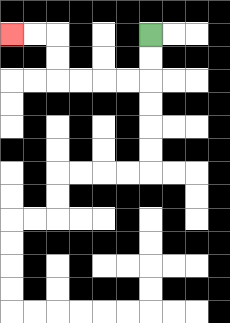{'start': '[6, 1]', 'end': '[0, 1]', 'path_directions': 'D,D,L,L,L,L,U,U,L,L', 'path_coordinates': '[[6, 1], [6, 2], [6, 3], [5, 3], [4, 3], [3, 3], [2, 3], [2, 2], [2, 1], [1, 1], [0, 1]]'}